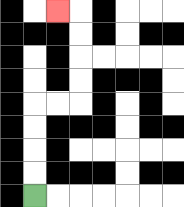{'start': '[1, 8]', 'end': '[2, 0]', 'path_directions': 'U,U,U,U,R,R,U,U,U,U,L', 'path_coordinates': '[[1, 8], [1, 7], [1, 6], [1, 5], [1, 4], [2, 4], [3, 4], [3, 3], [3, 2], [3, 1], [3, 0], [2, 0]]'}